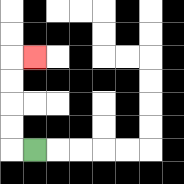{'start': '[1, 6]', 'end': '[1, 2]', 'path_directions': 'L,U,U,U,U,R', 'path_coordinates': '[[1, 6], [0, 6], [0, 5], [0, 4], [0, 3], [0, 2], [1, 2]]'}